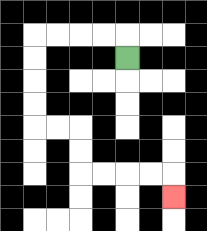{'start': '[5, 2]', 'end': '[7, 8]', 'path_directions': 'U,L,L,L,L,D,D,D,D,R,R,D,D,R,R,R,R,D', 'path_coordinates': '[[5, 2], [5, 1], [4, 1], [3, 1], [2, 1], [1, 1], [1, 2], [1, 3], [1, 4], [1, 5], [2, 5], [3, 5], [3, 6], [3, 7], [4, 7], [5, 7], [6, 7], [7, 7], [7, 8]]'}